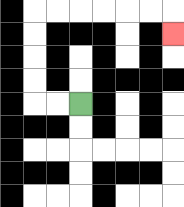{'start': '[3, 4]', 'end': '[7, 1]', 'path_directions': 'L,L,U,U,U,U,R,R,R,R,R,R,D', 'path_coordinates': '[[3, 4], [2, 4], [1, 4], [1, 3], [1, 2], [1, 1], [1, 0], [2, 0], [3, 0], [4, 0], [5, 0], [6, 0], [7, 0], [7, 1]]'}